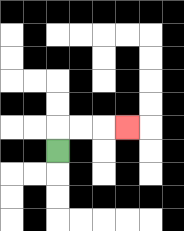{'start': '[2, 6]', 'end': '[5, 5]', 'path_directions': 'U,R,R,R', 'path_coordinates': '[[2, 6], [2, 5], [3, 5], [4, 5], [5, 5]]'}